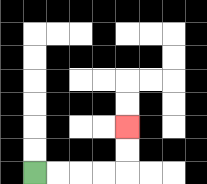{'start': '[1, 7]', 'end': '[5, 5]', 'path_directions': 'R,R,R,R,U,U', 'path_coordinates': '[[1, 7], [2, 7], [3, 7], [4, 7], [5, 7], [5, 6], [5, 5]]'}